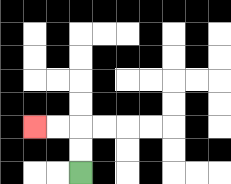{'start': '[3, 7]', 'end': '[1, 5]', 'path_directions': 'U,U,L,L', 'path_coordinates': '[[3, 7], [3, 6], [3, 5], [2, 5], [1, 5]]'}